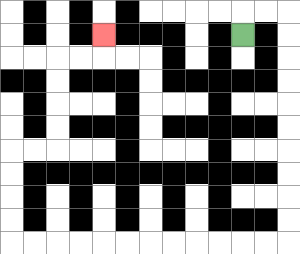{'start': '[10, 1]', 'end': '[4, 1]', 'path_directions': 'U,R,R,D,D,D,D,D,D,D,D,D,D,L,L,L,L,L,L,L,L,L,L,L,L,U,U,U,U,R,R,U,U,U,U,R,R,U', 'path_coordinates': '[[10, 1], [10, 0], [11, 0], [12, 0], [12, 1], [12, 2], [12, 3], [12, 4], [12, 5], [12, 6], [12, 7], [12, 8], [12, 9], [12, 10], [11, 10], [10, 10], [9, 10], [8, 10], [7, 10], [6, 10], [5, 10], [4, 10], [3, 10], [2, 10], [1, 10], [0, 10], [0, 9], [0, 8], [0, 7], [0, 6], [1, 6], [2, 6], [2, 5], [2, 4], [2, 3], [2, 2], [3, 2], [4, 2], [4, 1]]'}